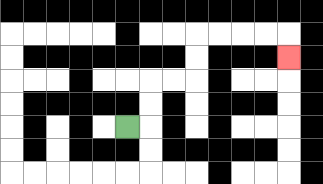{'start': '[5, 5]', 'end': '[12, 2]', 'path_directions': 'R,U,U,R,R,U,U,R,R,R,R,D', 'path_coordinates': '[[5, 5], [6, 5], [6, 4], [6, 3], [7, 3], [8, 3], [8, 2], [8, 1], [9, 1], [10, 1], [11, 1], [12, 1], [12, 2]]'}